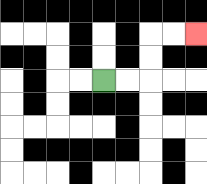{'start': '[4, 3]', 'end': '[8, 1]', 'path_directions': 'R,R,U,U,R,R', 'path_coordinates': '[[4, 3], [5, 3], [6, 3], [6, 2], [6, 1], [7, 1], [8, 1]]'}